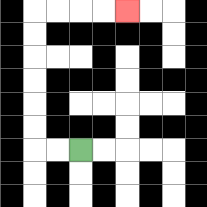{'start': '[3, 6]', 'end': '[5, 0]', 'path_directions': 'L,L,U,U,U,U,U,U,R,R,R,R', 'path_coordinates': '[[3, 6], [2, 6], [1, 6], [1, 5], [1, 4], [1, 3], [1, 2], [1, 1], [1, 0], [2, 0], [3, 0], [4, 0], [5, 0]]'}